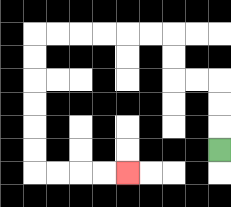{'start': '[9, 6]', 'end': '[5, 7]', 'path_directions': 'U,U,U,L,L,U,U,L,L,L,L,L,L,D,D,D,D,D,D,R,R,R,R', 'path_coordinates': '[[9, 6], [9, 5], [9, 4], [9, 3], [8, 3], [7, 3], [7, 2], [7, 1], [6, 1], [5, 1], [4, 1], [3, 1], [2, 1], [1, 1], [1, 2], [1, 3], [1, 4], [1, 5], [1, 6], [1, 7], [2, 7], [3, 7], [4, 7], [5, 7]]'}